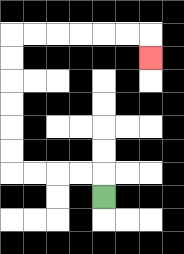{'start': '[4, 8]', 'end': '[6, 2]', 'path_directions': 'U,L,L,L,L,U,U,U,U,U,U,R,R,R,R,R,R,D', 'path_coordinates': '[[4, 8], [4, 7], [3, 7], [2, 7], [1, 7], [0, 7], [0, 6], [0, 5], [0, 4], [0, 3], [0, 2], [0, 1], [1, 1], [2, 1], [3, 1], [4, 1], [5, 1], [6, 1], [6, 2]]'}